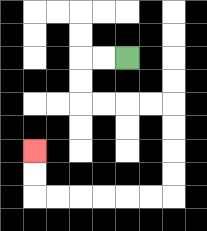{'start': '[5, 2]', 'end': '[1, 6]', 'path_directions': 'L,L,D,D,R,R,R,R,D,D,D,D,L,L,L,L,L,L,U,U', 'path_coordinates': '[[5, 2], [4, 2], [3, 2], [3, 3], [3, 4], [4, 4], [5, 4], [6, 4], [7, 4], [7, 5], [7, 6], [7, 7], [7, 8], [6, 8], [5, 8], [4, 8], [3, 8], [2, 8], [1, 8], [1, 7], [1, 6]]'}